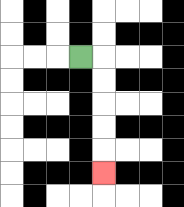{'start': '[3, 2]', 'end': '[4, 7]', 'path_directions': 'R,D,D,D,D,D', 'path_coordinates': '[[3, 2], [4, 2], [4, 3], [4, 4], [4, 5], [4, 6], [4, 7]]'}